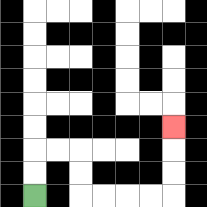{'start': '[1, 8]', 'end': '[7, 5]', 'path_directions': 'U,U,R,R,D,D,R,R,R,R,U,U,U', 'path_coordinates': '[[1, 8], [1, 7], [1, 6], [2, 6], [3, 6], [3, 7], [3, 8], [4, 8], [5, 8], [6, 8], [7, 8], [7, 7], [7, 6], [7, 5]]'}